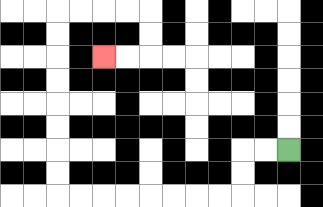{'start': '[12, 6]', 'end': '[4, 2]', 'path_directions': 'L,L,D,D,L,L,L,L,L,L,L,L,U,U,U,U,U,U,U,U,R,R,R,R,D,D,L,L', 'path_coordinates': '[[12, 6], [11, 6], [10, 6], [10, 7], [10, 8], [9, 8], [8, 8], [7, 8], [6, 8], [5, 8], [4, 8], [3, 8], [2, 8], [2, 7], [2, 6], [2, 5], [2, 4], [2, 3], [2, 2], [2, 1], [2, 0], [3, 0], [4, 0], [5, 0], [6, 0], [6, 1], [6, 2], [5, 2], [4, 2]]'}